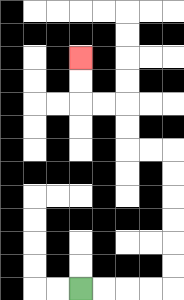{'start': '[3, 12]', 'end': '[3, 2]', 'path_directions': 'R,R,R,R,U,U,U,U,U,U,L,L,U,U,L,L,U,U', 'path_coordinates': '[[3, 12], [4, 12], [5, 12], [6, 12], [7, 12], [7, 11], [7, 10], [7, 9], [7, 8], [7, 7], [7, 6], [6, 6], [5, 6], [5, 5], [5, 4], [4, 4], [3, 4], [3, 3], [3, 2]]'}